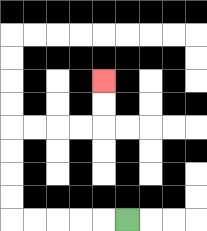{'start': '[5, 9]', 'end': '[4, 3]', 'path_directions': 'L,L,L,L,L,U,U,U,U,R,R,R,R,U,U', 'path_coordinates': '[[5, 9], [4, 9], [3, 9], [2, 9], [1, 9], [0, 9], [0, 8], [0, 7], [0, 6], [0, 5], [1, 5], [2, 5], [3, 5], [4, 5], [4, 4], [4, 3]]'}